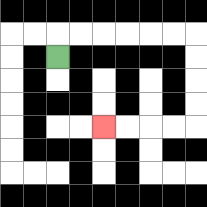{'start': '[2, 2]', 'end': '[4, 5]', 'path_directions': 'U,R,R,R,R,R,R,D,D,D,D,L,L,L,L', 'path_coordinates': '[[2, 2], [2, 1], [3, 1], [4, 1], [5, 1], [6, 1], [7, 1], [8, 1], [8, 2], [8, 3], [8, 4], [8, 5], [7, 5], [6, 5], [5, 5], [4, 5]]'}